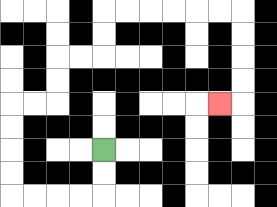{'start': '[4, 6]', 'end': '[9, 4]', 'path_directions': 'D,D,L,L,L,L,U,U,U,U,R,R,U,U,R,R,U,U,R,R,R,R,R,R,D,D,D,D,L', 'path_coordinates': '[[4, 6], [4, 7], [4, 8], [3, 8], [2, 8], [1, 8], [0, 8], [0, 7], [0, 6], [0, 5], [0, 4], [1, 4], [2, 4], [2, 3], [2, 2], [3, 2], [4, 2], [4, 1], [4, 0], [5, 0], [6, 0], [7, 0], [8, 0], [9, 0], [10, 0], [10, 1], [10, 2], [10, 3], [10, 4], [9, 4]]'}